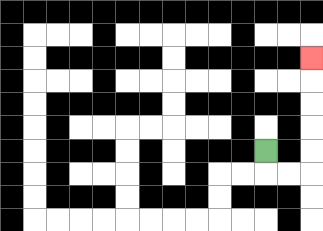{'start': '[11, 6]', 'end': '[13, 2]', 'path_directions': 'D,R,R,U,U,U,U,U', 'path_coordinates': '[[11, 6], [11, 7], [12, 7], [13, 7], [13, 6], [13, 5], [13, 4], [13, 3], [13, 2]]'}